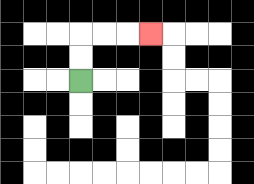{'start': '[3, 3]', 'end': '[6, 1]', 'path_directions': 'U,U,R,R,R', 'path_coordinates': '[[3, 3], [3, 2], [3, 1], [4, 1], [5, 1], [6, 1]]'}